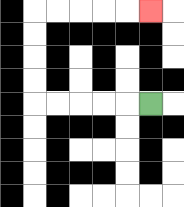{'start': '[6, 4]', 'end': '[6, 0]', 'path_directions': 'L,L,L,L,L,U,U,U,U,R,R,R,R,R', 'path_coordinates': '[[6, 4], [5, 4], [4, 4], [3, 4], [2, 4], [1, 4], [1, 3], [1, 2], [1, 1], [1, 0], [2, 0], [3, 0], [4, 0], [5, 0], [6, 0]]'}